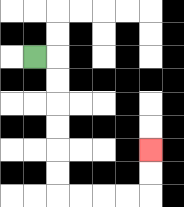{'start': '[1, 2]', 'end': '[6, 6]', 'path_directions': 'R,D,D,D,D,D,D,R,R,R,R,U,U', 'path_coordinates': '[[1, 2], [2, 2], [2, 3], [2, 4], [2, 5], [2, 6], [2, 7], [2, 8], [3, 8], [4, 8], [5, 8], [6, 8], [6, 7], [6, 6]]'}